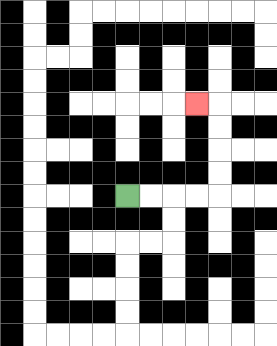{'start': '[5, 8]', 'end': '[8, 4]', 'path_directions': 'R,R,R,R,U,U,U,U,L', 'path_coordinates': '[[5, 8], [6, 8], [7, 8], [8, 8], [9, 8], [9, 7], [9, 6], [9, 5], [9, 4], [8, 4]]'}